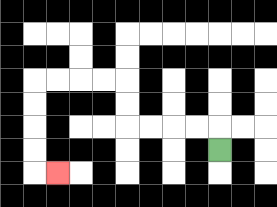{'start': '[9, 6]', 'end': '[2, 7]', 'path_directions': 'U,L,L,L,L,U,U,L,L,L,L,D,D,D,D,R', 'path_coordinates': '[[9, 6], [9, 5], [8, 5], [7, 5], [6, 5], [5, 5], [5, 4], [5, 3], [4, 3], [3, 3], [2, 3], [1, 3], [1, 4], [1, 5], [1, 6], [1, 7], [2, 7]]'}